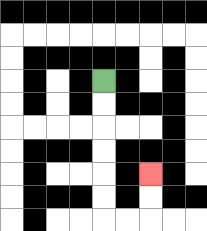{'start': '[4, 3]', 'end': '[6, 7]', 'path_directions': 'D,D,D,D,D,D,R,R,U,U', 'path_coordinates': '[[4, 3], [4, 4], [4, 5], [4, 6], [4, 7], [4, 8], [4, 9], [5, 9], [6, 9], [6, 8], [6, 7]]'}